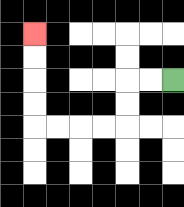{'start': '[7, 3]', 'end': '[1, 1]', 'path_directions': 'L,L,D,D,L,L,L,L,U,U,U,U', 'path_coordinates': '[[7, 3], [6, 3], [5, 3], [5, 4], [5, 5], [4, 5], [3, 5], [2, 5], [1, 5], [1, 4], [1, 3], [1, 2], [1, 1]]'}